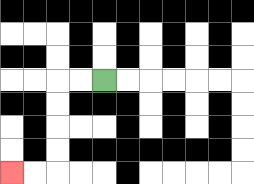{'start': '[4, 3]', 'end': '[0, 7]', 'path_directions': 'L,L,D,D,D,D,L,L', 'path_coordinates': '[[4, 3], [3, 3], [2, 3], [2, 4], [2, 5], [2, 6], [2, 7], [1, 7], [0, 7]]'}